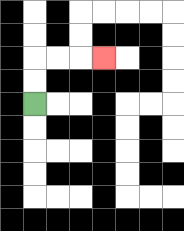{'start': '[1, 4]', 'end': '[4, 2]', 'path_directions': 'U,U,R,R,R', 'path_coordinates': '[[1, 4], [1, 3], [1, 2], [2, 2], [3, 2], [4, 2]]'}